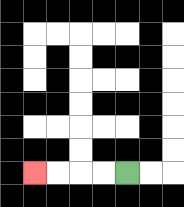{'start': '[5, 7]', 'end': '[1, 7]', 'path_directions': 'L,L,L,L', 'path_coordinates': '[[5, 7], [4, 7], [3, 7], [2, 7], [1, 7]]'}